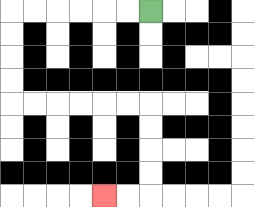{'start': '[6, 0]', 'end': '[4, 8]', 'path_directions': 'L,L,L,L,L,L,D,D,D,D,R,R,R,R,R,R,D,D,D,D,L,L', 'path_coordinates': '[[6, 0], [5, 0], [4, 0], [3, 0], [2, 0], [1, 0], [0, 0], [0, 1], [0, 2], [0, 3], [0, 4], [1, 4], [2, 4], [3, 4], [4, 4], [5, 4], [6, 4], [6, 5], [6, 6], [6, 7], [6, 8], [5, 8], [4, 8]]'}